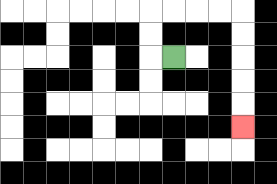{'start': '[7, 2]', 'end': '[10, 5]', 'path_directions': 'L,U,U,R,R,R,R,D,D,D,D,D', 'path_coordinates': '[[7, 2], [6, 2], [6, 1], [6, 0], [7, 0], [8, 0], [9, 0], [10, 0], [10, 1], [10, 2], [10, 3], [10, 4], [10, 5]]'}